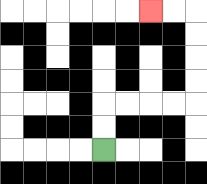{'start': '[4, 6]', 'end': '[6, 0]', 'path_directions': 'U,U,R,R,R,R,U,U,U,U,L,L', 'path_coordinates': '[[4, 6], [4, 5], [4, 4], [5, 4], [6, 4], [7, 4], [8, 4], [8, 3], [8, 2], [8, 1], [8, 0], [7, 0], [6, 0]]'}